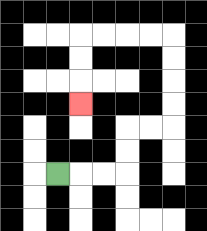{'start': '[2, 7]', 'end': '[3, 4]', 'path_directions': 'R,R,R,U,U,R,R,U,U,U,U,L,L,L,L,D,D,D', 'path_coordinates': '[[2, 7], [3, 7], [4, 7], [5, 7], [5, 6], [5, 5], [6, 5], [7, 5], [7, 4], [7, 3], [7, 2], [7, 1], [6, 1], [5, 1], [4, 1], [3, 1], [3, 2], [3, 3], [3, 4]]'}